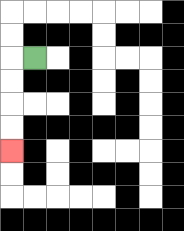{'start': '[1, 2]', 'end': '[0, 6]', 'path_directions': 'L,D,D,D,D', 'path_coordinates': '[[1, 2], [0, 2], [0, 3], [0, 4], [0, 5], [0, 6]]'}